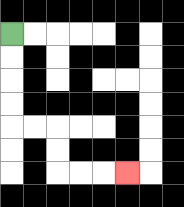{'start': '[0, 1]', 'end': '[5, 7]', 'path_directions': 'D,D,D,D,R,R,D,D,R,R,R', 'path_coordinates': '[[0, 1], [0, 2], [0, 3], [0, 4], [0, 5], [1, 5], [2, 5], [2, 6], [2, 7], [3, 7], [4, 7], [5, 7]]'}